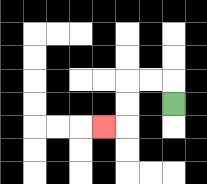{'start': '[7, 4]', 'end': '[4, 5]', 'path_directions': 'U,L,L,D,D,L', 'path_coordinates': '[[7, 4], [7, 3], [6, 3], [5, 3], [5, 4], [5, 5], [4, 5]]'}